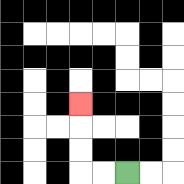{'start': '[5, 7]', 'end': '[3, 4]', 'path_directions': 'L,L,U,U,U', 'path_coordinates': '[[5, 7], [4, 7], [3, 7], [3, 6], [3, 5], [3, 4]]'}